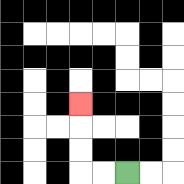{'start': '[5, 7]', 'end': '[3, 4]', 'path_directions': 'L,L,U,U,U', 'path_coordinates': '[[5, 7], [4, 7], [3, 7], [3, 6], [3, 5], [3, 4]]'}